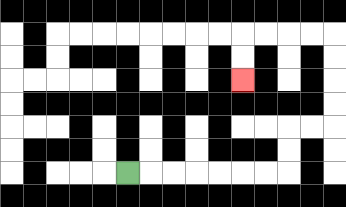{'start': '[5, 7]', 'end': '[10, 3]', 'path_directions': 'R,R,R,R,R,R,R,U,U,R,R,U,U,U,U,L,L,L,L,D,D', 'path_coordinates': '[[5, 7], [6, 7], [7, 7], [8, 7], [9, 7], [10, 7], [11, 7], [12, 7], [12, 6], [12, 5], [13, 5], [14, 5], [14, 4], [14, 3], [14, 2], [14, 1], [13, 1], [12, 1], [11, 1], [10, 1], [10, 2], [10, 3]]'}